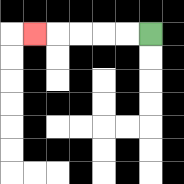{'start': '[6, 1]', 'end': '[1, 1]', 'path_directions': 'L,L,L,L,L', 'path_coordinates': '[[6, 1], [5, 1], [4, 1], [3, 1], [2, 1], [1, 1]]'}